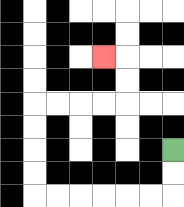{'start': '[7, 6]', 'end': '[4, 2]', 'path_directions': 'D,D,L,L,L,L,L,L,U,U,U,U,R,R,R,R,U,U,L', 'path_coordinates': '[[7, 6], [7, 7], [7, 8], [6, 8], [5, 8], [4, 8], [3, 8], [2, 8], [1, 8], [1, 7], [1, 6], [1, 5], [1, 4], [2, 4], [3, 4], [4, 4], [5, 4], [5, 3], [5, 2], [4, 2]]'}